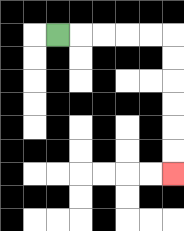{'start': '[2, 1]', 'end': '[7, 7]', 'path_directions': 'R,R,R,R,R,D,D,D,D,D,D', 'path_coordinates': '[[2, 1], [3, 1], [4, 1], [5, 1], [6, 1], [7, 1], [7, 2], [7, 3], [7, 4], [7, 5], [7, 6], [7, 7]]'}